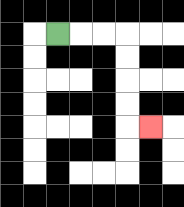{'start': '[2, 1]', 'end': '[6, 5]', 'path_directions': 'R,R,R,D,D,D,D,R', 'path_coordinates': '[[2, 1], [3, 1], [4, 1], [5, 1], [5, 2], [5, 3], [5, 4], [5, 5], [6, 5]]'}